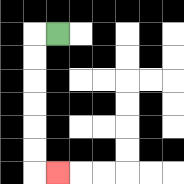{'start': '[2, 1]', 'end': '[2, 7]', 'path_directions': 'L,D,D,D,D,D,D,R', 'path_coordinates': '[[2, 1], [1, 1], [1, 2], [1, 3], [1, 4], [1, 5], [1, 6], [1, 7], [2, 7]]'}